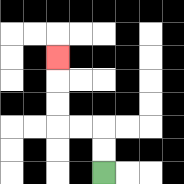{'start': '[4, 7]', 'end': '[2, 2]', 'path_directions': 'U,U,L,L,U,U,U', 'path_coordinates': '[[4, 7], [4, 6], [4, 5], [3, 5], [2, 5], [2, 4], [2, 3], [2, 2]]'}